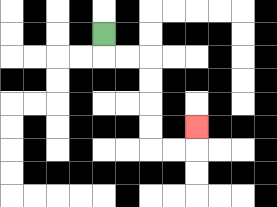{'start': '[4, 1]', 'end': '[8, 5]', 'path_directions': 'D,R,R,D,D,D,D,R,R,U', 'path_coordinates': '[[4, 1], [4, 2], [5, 2], [6, 2], [6, 3], [6, 4], [6, 5], [6, 6], [7, 6], [8, 6], [8, 5]]'}